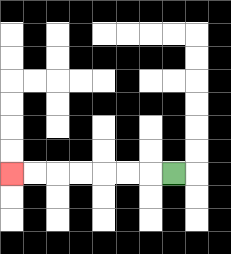{'start': '[7, 7]', 'end': '[0, 7]', 'path_directions': 'L,L,L,L,L,L,L', 'path_coordinates': '[[7, 7], [6, 7], [5, 7], [4, 7], [3, 7], [2, 7], [1, 7], [0, 7]]'}